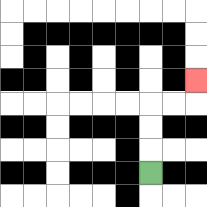{'start': '[6, 7]', 'end': '[8, 3]', 'path_directions': 'U,U,U,R,R,U', 'path_coordinates': '[[6, 7], [6, 6], [6, 5], [6, 4], [7, 4], [8, 4], [8, 3]]'}